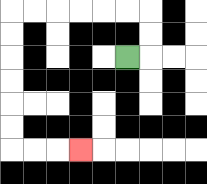{'start': '[5, 2]', 'end': '[3, 6]', 'path_directions': 'R,U,U,L,L,L,L,L,L,D,D,D,D,D,D,R,R,R', 'path_coordinates': '[[5, 2], [6, 2], [6, 1], [6, 0], [5, 0], [4, 0], [3, 0], [2, 0], [1, 0], [0, 0], [0, 1], [0, 2], [0, 3], [0, 4], [0, 5], [0, 6], [1, 6], [2, 6], [3, 6]]'}